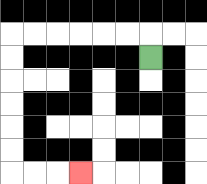{'start': '[6, 2]', 'end': '[3, 7]', 'path_directions': 'U,L,L,L,L,L,L,D,D,D,D,D,D,R,R,R', 'path_coordinates': '[[6, 2], [6, 1], [5, 1], [4, 1], [3, 1], [2, 1], [1, 1], [0, 1], [0, 2], [0, 3], [0, 4], [0, 5], [0, 6], [0, 7], [1, 7], [2, 7], [3, 7]]'}